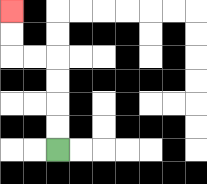{'start': '[2, 6]', 'end': '[0, 0]', 'path_directions': 'U,U,U,U,L,L,U,U', 'path_coordinates': '[[2, 6], [2, 5], [2, 4], [2, 3], [2, 2], [1, 2], [0, 2], [0, 1], [0, 0]]'}